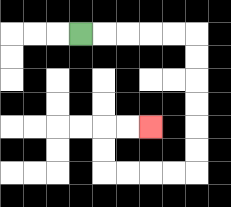{'start': '[3, 1]', 'end': '[6, 5]', 'path_directions': 'R,R,R,R,R,D,D,D,D,D,D,L,L,L,L,U,U,R,R', 'path_coordinates': '[[3, 1], [4, 1], [5, 1], [6, 1], [7, 1], [8, 1], [8, 2], [8, 3], [8, 4], [8, 5], [8, 6], [8, 7], [7, 7], [6, 7], [5, 7], [4, 7], [4, 6], [4, 5], [5, 5], [6, 5]]'}